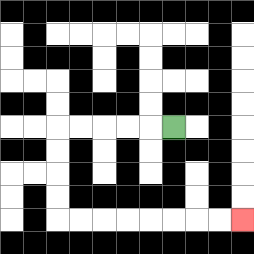{'start': '[7, 5]', 'end': '[10, 9]', 'path_directions': 'L,L,L,L,L,D,D,D,D,R,R,R,R,R,R,R,R', 'path_coordinates': '[[7, 5], [6, 5], [5, 5], [4, 5], [3, 5], [2, 5], [2, 6], [2, 7], [2, 8], [2, 9], [3, 9], [4, 9], [5, 9], [6, 9], [7, 9], [8, 9], [9, 9], [10, 9]]'}